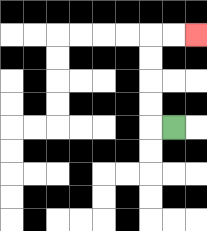{'start': '[7, 5]', 'end': '[8, 1]', 'path_directions': 'L,U,U,U,U,R,R', 'path_coordinates': '[[7, 5], [6, 5], [6, 4], [6, 3], [6, 2], [6, 1], [7, 1], [8, 1]]'}